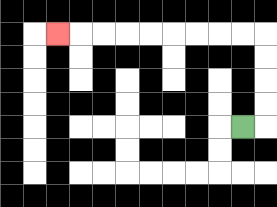{'start': '[10, 5]', 'end': '[2, 1]', 'path_directions': 'R,U,U,U,U,L,L,L,L,L,L,L,L,L', 'path_coordinates': '[[10, 5], [11, 5], [11, 4], [11, 3], [11, 2], [11, 1], [10, 1], [9, 1], [8, 1], [7, 1], [6, 1], [5, 1], [4, 1], [3, 1], [2, 1]]'}